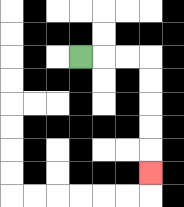{'start': '[3, 2]', 'end': '[6, 7]', 'path_directions': 'R,R,R,D,D,D,D,D', 'path_coordinates': '[[3, 2], [4, 2], [5, 2], [6, 2], [6, 3], [6, 4], [6, 5], [6, 6], [6, 7]]'}